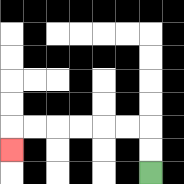{'start': '[6, 7]', 'end': '[0, 6]', 'path_directions': 'U,U,L,L,L,L,L,L,D', 'path_coordinates': '[[6, 7], [6, 6], [6, 5], [5, 5], [4, 5], [3, 5], [2, 5], [1, 5], [0, 5], [0, 6]]'}